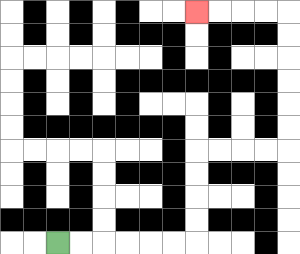{'start': '[2, 10]', 'end': '[8, 0]', 'path_directions': 'R,R,R,R,R,R,U,U,U,U,R,R,R,R,U,U,U,U,U,U,L,L,L,L', 'path_coordinates': '[[2, 10], [3, 10], [4, 10], [5, 10], [6, 10], [7, 10], [8, 10], [8, 9], [8, 8], [8, 7], [8, 6], [9, 6], [10, 6], [11, 6], [12, 6], [12, 5], [12, 4], [12, 3], [12, 2], [12, 1], [12, 0], [11, 0], [10, 0], [9, 0], [8, 0]]'}